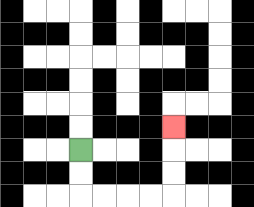{'start': '[3, 6]', 'end': '[7, 5]', 'path_directions': 'D,D,R,R,R,R,U,U,U', 'path_coordinates': '[[3, 6], [3, 7], [3, 8], [4, 8], [5, 8], [6, 8], [7, 8], [7, 7], [7, 6], [7, 5]]'}